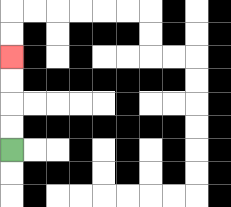{'start': '[0, 6]', 'end': '[0, 2]', 'path_directions': 'U,U,U,U', 'path_coordinates': '[[0, 6], [0, 5], [0, 4], [0, 3], [0, 2]]'}